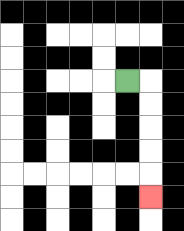{'start': '[5, 3]', 'end': '[6, 8]', 'path_directions': 'R,D,D,D,D,D', 'path_coordinates': '[[5, 3], [6, 3], [6, 4], [6, 5], [6, 6], [6, 7], [6, 8]]'}